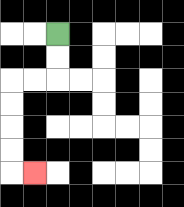{'start': '[2, 1]', 'end': '[1, 7]', 'path_directions': 'D,D,L,L,D,D,D,D,R', 'path_coordinates': '[[2, 1], [2, 2], [2, 3], [1, 3], [0, 3], [0, 4], [0, 5], [0, 6], [0, 7], [1, 7]]'}